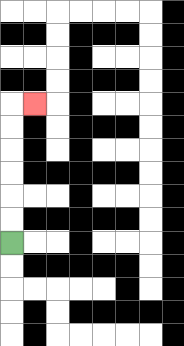{'start': '[0, 10]', 'end': '[1, 4]', 'path_directions': 'U,U,U,U,U,U,R', 'path_coordinates': '[[0, 10], [0, 9], [0, 8], [0, 7], [0, 6], [0, 5], [0, 4], [1, 4]]'}